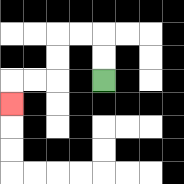{'start': '[4, 3]', 'end': '[0, 4]', 'path_directions': 'U,U,L,L,D,D,L,L,D', 'path_coordinates': '[[4, 3], [4, 2], [4, 1], [3, 1], [2, 1], [2, 2], [2, 3], [1, 3], [0, 3], [0, 4]]'}